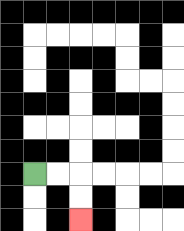{'start': '[1, 7]', 'end': '[3, 9]', 'path_directions': 'R,R,D,D', 'path_coordinates': '[[1, 7], [2, 7], [3, 7], [3, 8], [3, 9]]'}